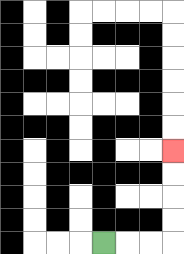{'start': '[4, 10]', 'end': '[7, 6]', 'path_directions': 'R,R,R,U,U,U,U', 'path_coordinates': '[[4, 10], [5, 10], [6, 10], [7, 10], [7, 9], [7, 8], [7, 7], [7, 6]]'}